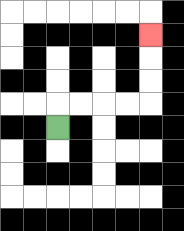{'start': '[2, 5]', 'end': '[6, 1]', 'path_directions': 'U,R,R,R,R,U,U,U', 'path_coordinates': '[[2, 5], [2, 4], [3, 4], [4, 4], [5, 4], [6, 4], [6, 3], [6, 2], [6, 1]]'}